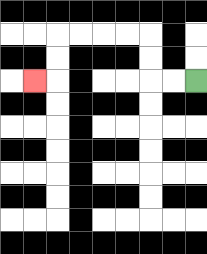{'start': '[8, 3]', 'end': '[1, 3]', 'path_directions': 'L,L,U,U,L,L,L,L,D,D,L', 'path_coordinates': '[[8, 3], [7, 3], [6, 3], [6, 2], [6, 1], [5, 1], [4, 1], [3, 1], [2, 1], [2, 2], [2, 3], [1, 3]]'}